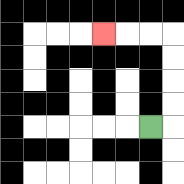{'start': '[6, 5]', 'end': '[4, 1]', 'path_directions': 'R,U,U,U,U,L,L,L', 'path_coordinates': '[[6, 5], [7, 5], [7, 4], [7, 3], [7, 2], [7, 1], [6, 1], [5, 1], [4, 1]]'}